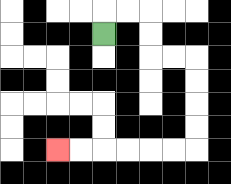{'start': '[4, 1]', 'end': '[2, 6]', 'path_directions': 'U,R,R,D,D,R,R,D,D,D,D,L,L,L,L,L,L', 'path_coordinates': '[[4, 1], [4, 0], [5, 0], [6, 0], [6, 1], [6, 2], [7, 2], [8, 2], [8, 3], [8, 4], [8, 5], [8, 6], [7, 6], [6, 6], [5, 6], [4, 6], [3, 6], [2, 6]]'}